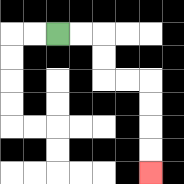{'start': '[2, 1]', 'end': '[6, 7]', 'path_directions': 'R,R,D,D,R,R,D,D,D,D', 'path_coordinates': '[[2, 1], [3, 1], [4, 1], [4, 2], [4, 3], [5, 3], [6, 3], [6, 4], [6, 5], [6, 6], [6, 7]]'}